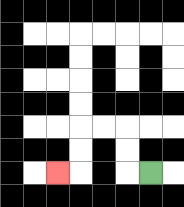{'start': '[6, 7]', 'end': '[2, 7]', 'path_directions': 'L,U,U,L,L,D,D,L', 'path_coordinates': '[[6, 7], [5, 7], [5, 6], [5, 5], [4, 5], [3, 5], [3, 6], [3, 7], [2, 7]]'}